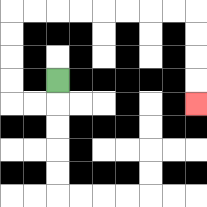{'start': '[2, 3]', 'end': '[8, 4]', 'path_directions': 'D,L,L,U,U,U,U,R,R,R,R,R,R,R,R,D,D,D,D', 'path_coordinates': '[[2, 3], [2, 4], [1, 4], [0, 4], [0, 3], [0, 2], [0, 1], [0, 0], [1, 0], [2, 0], [3, 0], [4, 0], [5, 0], [6, 0], [7, 0], [8, 0], [8, 1], [8, 2], [8, 3], [8, 4]]'}